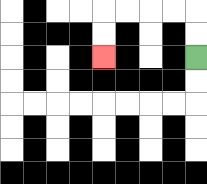{'start': '[8, 2]', 'end': '[4, 2]', 'path_directions': 'U,U,L,L,L,L,D,D', 'path_coordinates': '[[8, 2], [8, 1], [8, 0], [7, 0], [6, 0], [5, 0], [4, 0], [4, 1], [4, 2]]'}